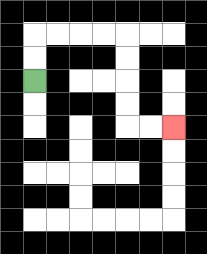{'start': '[1, 3]', 'end': '[7, 5]', 'path_directions': 'U,U,R,R,R,R,D,D,D,D,R,R', 'path_coordinates': '[[1, 3], [1, 2], [1, 1], [2, 1], [3, 1], [4, 1], [5, 1], [5, 2], [5, 3], [5, 4], [5, 5], [6, 5], [7, 5]]'}